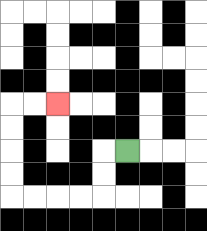{'start': '[5, 6]', 'end': '[2, 4]', 'path_directions': 'L,D,D,L,L,L,L,U,U,U,U,R,R', 'path_coordinates': '[[5, 6], [4, 6], [4, 7], [4, 8], [3, 8], [2, 8], [1, 8], [0, 8], [0, 7], [0, 6], [0, 5], [0, 4], [1, 4], [2, 4]]'}